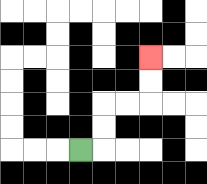{'start': '[3, 6]', 'end': '[6, 2]', 'path_directions': 'R,U,U,R,R,U,U', 'path_coordinates': '[[3, 6], [4, 6], [4, 5], [4, 4], [5, 4], [6, 4], [6, 3], [6, 2]]'}